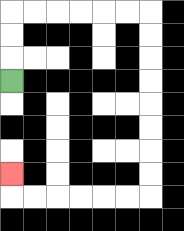{'start': '[0, 3]', 'end': '[0, 7]', 'path_directions': 'U,U,U,R,R,R,R,R,R,D,D,D,D,D,D,D,D,L,L,L,L,L,L,U', 'path_coordinates': '[[0, 3], [0, 2], [0, 1], [0, 0], [1, 0], [2, 0], [3, 0], [4, 0], [5, 0], [6, 0], [6, 1], [6, 2], [6, 3], [6, 4], [6, 5], [6, 6], [6, 7], [6, 8], [5, 8], [4, 8], [3, 8], [2, 8], [1, 8], [0, 8], [0, 7]]'}